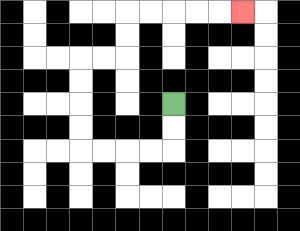{'start': '[7, 4]', 'end': '[10, 0]', 'path_directions': 'D,D,L,L,L,L,U,U,U,U,R,R,U,U,R,R,R,R,R', 'path_coordinates': '[[7, 4], [7, 5], [7, 6], [6, 6], [5, 6], [4, 6], [3, 6], [3, 5], [3, 4], [3, 3], [3, 2], [4, 2], [5, 2], [5, 1], [5, 0], [6, 0], [7, 0], [8, 0], [9, 0], [10, 0]]'}